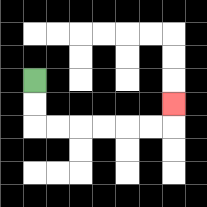{'start': '[1, 3]', 'end': '[7, 4]', 'path_directions': 'D,D,R,R,R,R,R,R,U', 'path_coordinates': '[[1, 3], [1, 4], [1, 5], [2, 5], [3, 5], [4, 5], [5, 5], [6, 5], [7, 5], [7, 4]]'}